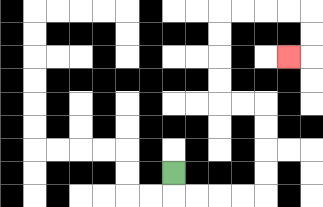{'start': '[7, 7]', 'end': '[12, 2]', 'path_directions': 'D,R,R,R,R,U,U,U,U,L,L,U,U,U,U,R,R,R,R,D,D,L', 'path_coordinates': '[[7, 7], [7, 8], [8, 8], [9, 8], [10, 8], [11, 8], [11, 7], [11, 6], [11, 5], [11, 4], [10, 4], [9, 4], [9, 3], [9, 2], [9, 1], [9, 0], [10, 0], [11, 0], [12, 0], [13, 0], [13, 1], [13, 2], [12, 2]]'}